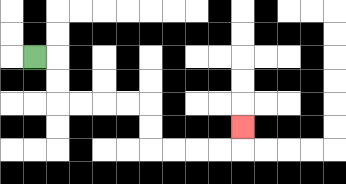{'start': '[1, 2]', 'end': '[10, 5]', 'path_directions': 'R,D,D,R,R,R,R,D,D,R,R,R,R,U', 'path_coordinates': '[[1, 2], [2, 2], [2, 3], [2, 4], [3, 4], [4, 4], [5, 4], [6, 4], [6, 5], [6, 6], [7, 6], [8, 6], [9, 6], [10, 6], [10, 5]]'}